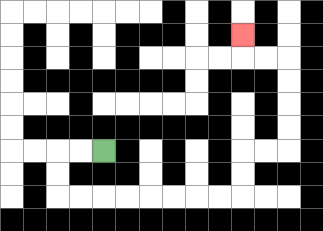{'start': '[4, 6]', 'end': '[10, 1]', 'path_directions': 'L,L,D,D,R,R,R,R,R,R,R,R,U,U,R,R,U,U,U,U,L,L,U', 'path_coordinates': '[[4, 6], [3, 6], [2, 6], [2, 7], [2, 8], [3, 8], [4, 8], [5, 8], [6, 8], [7, 8], [8, 8], [9, 8], [10, 8], [10, 7], [10, 6], [11, 6], [12, 6], [12, 5], [12, 4], [12, 3], [12, 2], [11, 2], [10, 2], [10, 1]]'}